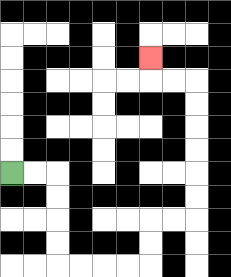{'start': '[0, 7]', 'end': '[6, 2]', 'path_directions': 'R,R,D,D,D,D,R,R,R,R,U,U,R,R,U,U,U,U,U,U,L,L,U', 'path_coordinates': '[[0, 7], [1, 7], [2, 7], [2, 8], [2, 9], [2, 10], [2, 11], [3, 11], [4, 11], [5, 11], [6, 11], [6, 10], [6, 9], [7, 9], [8, 9], [8, 8], [8, 7], [8, 6], [8, 5], [8, 4], [8, 3], [7, 3], [6, 3], [6, 2]]'}